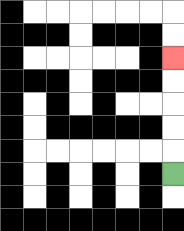{'start': '[7, 7]', 'end': '[7, 2]', 'path_directions': 'U,U,U,U,U', 'path_coordinates': '[[7, 7], [7, 6], [7, 5], [7, 4], [7, 3], [7, 2]]'}